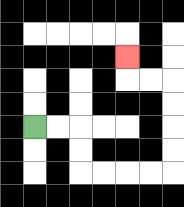{'start': '[1, 5]', 'end': '[5, 2]', 'path_directions': 'R,R,D,D,R,R,R,R,U,U,U,U,L,L,U', 'path_coordinates': '[[1, 5], [2, 5], [3, 5], [3, 6], [3, 7], [4, 7], [5, 7], [6, 7], [7, 7], [7, 6], [7, 5], [7, 4], [7, 3], [6, 3], [5, 3], [5, 2]]'}